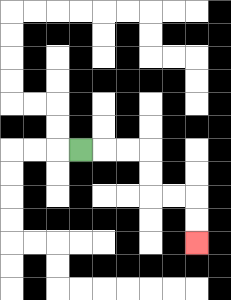{'start': '[3, 6]', 'end': '[8, 10]', 'path_directions': 'R,R,R,D,D,R,R,D,D', 'path_coordinates': '[[3, 6], [4, 6], [5, 6], [6, 6], [6, 7], [6, 8], [7, 8], [8, 8], [8, 9], [8, 10]]'}